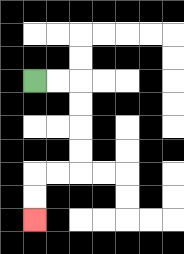{'start': '[1, 3]', 'end': '[1, 9]', 'path_directions': 'R,R,D,D,D,D,L,L,D,D', 'path_coordinates': '[[1, 3], [2, 3], [3, 3], [3, 4], [3, 5], [3, 6], [3, 7], [2, 7], [1, 7], [1, 8], [1, 9]]'}